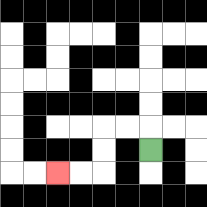{'start': '[6, 6]', 'end': '[2, 7]', 'path_directions': 'U,L,L,D,D,L,L', 'path_coordinates': '[[6, 6], [6, 5], [5, 5], [4, 5], [4, 6], [4, 7], [3, 7], [2, 7]]'}